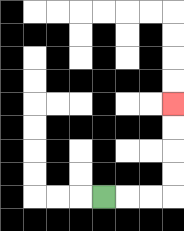{'start': '[4, 8]', 'end': '[7, 4]', 'path_directions': 'R,R,R,U,U,U,U', 'path_coordinates': '[[4, 8], [5, 8], [6, 8], [7, 8], [7, 7], [7, 6], [7, 5], [7, 4]]'}